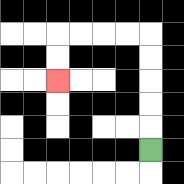{'start': '[6, 6]', 'end': '[2, 3]', 'path_directions': 'U,U,U,U,U,L,L,L,L,D,D', 'path_coordinates': '[[6, 6], [6, 5], [6, 4], [6, 3], [6, 2], [6, 1], [5, 1], [4, 1], [3, 1], [2, 1], [2, 2], [2, 3]]'}